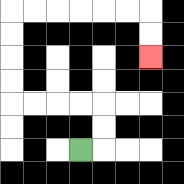{'start': '[3, 6]', 'end': '[6, 2]', 'path_directions': 'R,U,U,L,L,L,L,U,U,U,U,R,R,R,R,R,R,D,D', 'path_coordinates': '[[3, 6], [4, 6], [4, 5], [4, 4], [3, 4], [2, 4], [1, 4], [0, 4], [0, 3], [0, 2], [0, 1], [0, 0], [1, 0], [2, 0], [3, 0], [4, 0], [5, 0], [6, 0], [6, 1], [6, 2]]'}